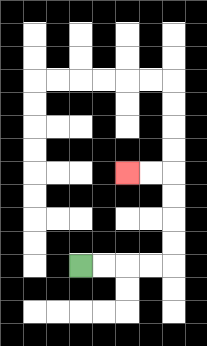{'start': '[3, 11]', 'end': '[5, 7]', 'path_directions': 'R,R,R,R,U,U,U,U,L,L', 'path_coordinates': '[[3, 11], [4, 11], [5, 11], [6, 11], [7, 11], [7, 10], [7, 9], [7, 8], [7, 7], [6, 7], [5, 7]]'}